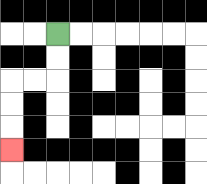{'start': '[2, 1]', 'end': '[0, 6]', 'path_directions': 'D,D,L,L,D,D,D', 'path_coordinates': '[[2, 1], [2, 2], [2, 3], [1, 3], [0, 3], [0, 4], [0, 5], [0, 6]]'}